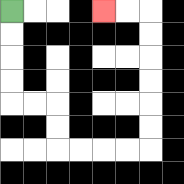{'start': '[0, 0]', 'end': '[4, 0]', 'path_directions': 'D,D,D,D,R,R,D,D,R,R,R,R,U,U,U,U,U,U,L,L', 'path_coordinates': '[[0, 0], [0, 1], [0, 2], [0, 3], [0, 4], [1, 4], [2, 4], [2, 5], [2, 6], [3, 6], [4, 6], [5, 6], [6, 6], [6, 5], [6, 4], [6, 3], [6, 2], [6, 1], [6, 0], [5, 0], [4, 0]]'}